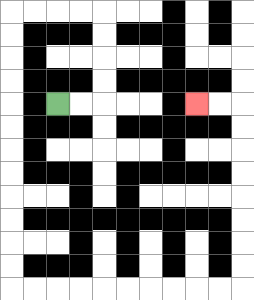{'start': '[2, 4]', 'end': '[8, 4]', 'path_directions': 'R,R,U,U,U,U,L,L,L,L,D,D,D,D,D,D,D,D,D,D,D,D,R,R,R,R,R,R,R,R,R,R,U,U,U,U,U,U,U,U,L,L', 'path_coordinates': '[[2, 4], [3, 4], [4, 4], [4, 3], [4, 2], [4, 1], [4, 0], [3, 0], [2, 0], [1, 0], [0, 0], [0, 1], [0, 2], [0, 3], [0, 4], [0, 5], [0, 6], [0, 7], [0, 8], [0, 9], [0, 10], [0, 11], [0, 12], [1, 12], [2, 12], [3, 12], [4, 12], [5, 12], [6, 12], [7, 12], [8, 12], [9, 12], [10, 12], [10, 11], [10, 10], [10, 9], [10, 8], [10, 7], [10, 6], [10, 5], [10, 4], [9, 4], [8, 4]]'}